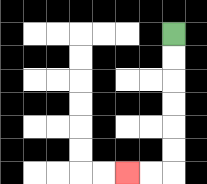{'start': '[7, 1]', 'end': '[5, 7]', 'path_directions': 'D,D,D,D,D,D,L,L', 'path_coordinates': '[[7, 1], [7, 2], [7, 3], [7, 4], [7, 5], [7, 6], [7, 7], [6, 7], [5, 7]]'}